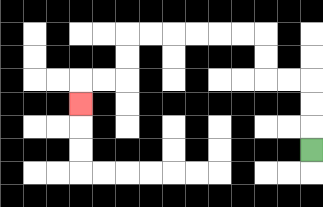{'start': '[13, 6]', 'end': '[3, 4]', 'path_directions': 'U,U,U,L,L,U,U,L,L,L,L,L,L,D,D,L,L,D', 'path_coordinates': '[[13, 6], [13, 5], [13, 4], [13, 3], [12, 3], [11, 3], [11, 2], [11, 1], [10, 1], [9, 1], [8, 1], [7, 1], [6, 1], [5, 1], [5, 2], [5, 3], [4, 3], [3, 3], [3, 4]]'}